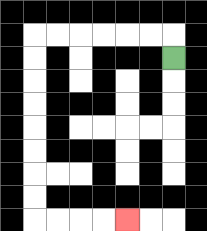{'start': '[7, 2]', 'end': '[5, 9]', 'path_directions': 'U,L,L,L,L,L,L,D,D,D,D,D,D,D,D,R,R,R,R', 'path_coordinates': '[[7, 2], [7, 1], [6, 1], [5, 1], [4, 1], [3, 1], [2, 1], [1, 1], [1, 2], [1, 3], [1, 4], [1, 5], [1, 6], [1, 7], [1, 8], [1, 9], [2, 9], [3, 9], [4, 9], [5, 9]]'}